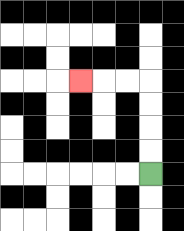{'start': '[6, 7]', 'end': '[3, 3]', 'path_directions': 'U,U,U,U,L,L,L', 'path_coordinates': '[[6, 7], [6, 6], [6, 5], [6, 4], [6, 3], [5, 3], [4, 3], [3, 3]]'}